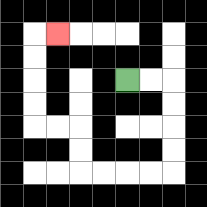{'start': '[5, 3]', 'end': '[2, 1]', 'path_directions': 'R,R,D,D,D,D,L,L,L,L,U,U,L,L,U,U,U,U,R', 'path_coordinates': '[[5, 3], [6, 3], [7, 3], [7, 4], [7, 5], [7, 6], [7, 7], [6, 7], [5, 7], [4, 7], [3, 7], [3, 6], [3, 5], [2, 5], [1, 5], [1, 4], [1, 3], [1, 2], [1, 1], [2, 1]]'}